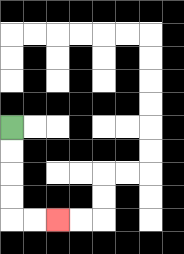{'start': '[0, 5]', 'end': '[2, 9]', 'path_directions': 'D,D,D,D,R,R', 'path_coordinates': '[[0, 5], [0, 6], [0, 7], [0, 8], [0, 9], [1, 9], [2, 9]]'}